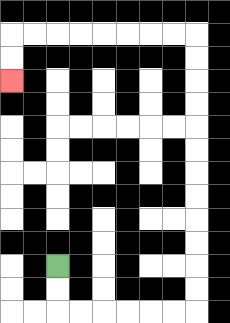{'start': '[2, 11]', 'end': '[0, 3]', 'path_directions': 'D,D,R,R,R,R,R,R,U,U,U,U,U,U,U,U,U,U,U,U,L,L,L,L,L,L,L,L,D,D', 'path_coordinates': '[[2, 11], [2, 12], [2, 13], [3, 13], [4, 13], [5, 13], [6, 13], [7, 13], [8, 13], [8, 12], [8, 11], [8, 10], [8, 9], [8, 8], [8, 7], [8, 6], [8, 5], [8, 4], [8, 3], [8, 2], [8, 1], [7, 1], [6, 1], [5, 1], [4, 1], [3, 1], [2, 1], [1, 1], [0, 1], [0, 2], [0, 3]]'}